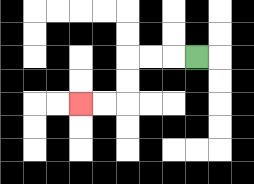{'start': '[8, 2]', 'end': '[3, 4]', 'path_directions': 'L,L,L,D,D,L,L', 'path_coordinates': '[[8, 2], [7, 2], [6, 2], [5, 2], [5, 3], [5, 4], [4, 4], [3, 4]]'}